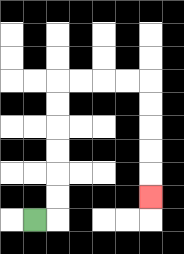{'start': '[1, 9]', 'end': '[6, 8]', 'path_directions': 'R,U,U,U,U,U,U,R,R,R,R,D,D,D,D,D', 'path_coordinates': '[[1, 9], [2, 9], [2, 8], [2, 7], [2, 6], [2, 5], [2, 4], [2, 3], [3, 3], [4, 3], [5, 3], [6, 3], [6, 4], [6, 5], [6, 6], [6, 7], [6, 8]]'}